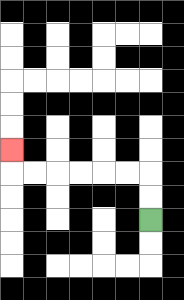{'start': '[6, 9]', 'end': '[0, 6]', 'path_directions': 'U,U,L,L,L,L,L,L,U', 'path_coordinates': '[[6, 9], [6, 8], [6, 7], [5, 7], [4, 7], [3, 7], [2, 7], [1, 7], [0, 7], [0, 6]]'}